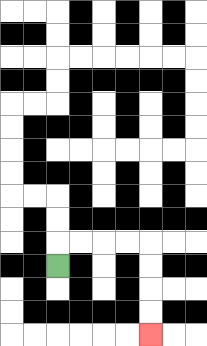{'start': '[2, 11]', 'end': '[6, 14]', 'path_directions': 'U,R,R,R,R,D,D,D,D', 'path_coordinates': '[[2, 11], [2, 10], [3, 10], [4, 10], [5, 10], [6, 10], [6, 11], [6, 12], [6, 13], [6, 14]]'}